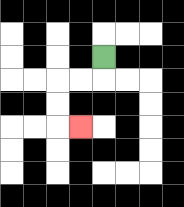{'start': '[4, 2]', 'end': '[3, 5]', 'path_directions': 'D,L,L,D,D,R', 'path_coordinates': '[[4, 2], [4, 3], [3, 3], [2, 3], [2, 4], [2, 5], [3, 5]]'}